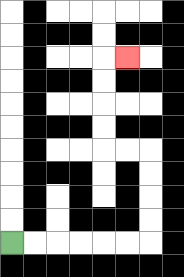{'start': '[0, 10]', 'end': '[5, 2]', 'path_directions': 'R,R,R,R,R,R,U,U,U,U,L,L,U,U,U,U,R', 'path_coordinates': '[[0, 10], [1, 10], [2, 10], [3, 10], [4, 10], [5, 10], [6, 10], [6, 9], [6, 8], [6, 7], [6, 6], [5, 6], [4, 6], [4, 5], [4, 4], [4, 3], [4, 2], [5, 2]]'}